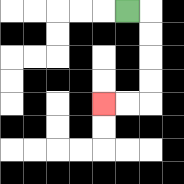{'start': '[5, 0]', 'end': '[4, 4]', 'path_directions': 'R,D,D,D,D,L,L', 'path_coordinates': '[[5, 0], [6, 0], [6, 1], [6, 2], [6, 3], [6, 4], [5, 4], [4, 4]]'}